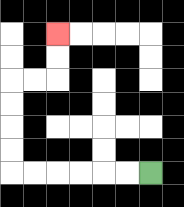{'start': '[6, 7]', 'end': '[2, 1]', 'path_directions': 'L,L,L,L,L,L,U,U,U,U,R,R,U,U', 'path_coordinates': '[[6, 7], [5, 7], [4, 7], [3, 7], [2, 7], [1, 7], [0, 7], [0, 6], [0, 5], [0, 4], [0, 3], [1, 3], [2, 3], [2, 2], [2, 1]]'}